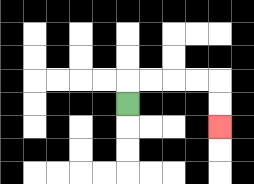{'start': '[5, 4]', 'end': '[9, 5]', 'path_directions': 'U,R,R,R,R,D,D', 'path_coordinates': '[[5, 4], [5, 3], [6, 3], [7, 3], [8, 3], [9, 3], [9, 4], [9, 5]]'}